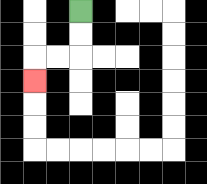{'start': '[3, 0]', 'end': '[1, 3]', 'path_directions': 'D,D,L,L,D', 'path_coordinates': '[[3, 0], [3, 1], [3, 2], [2, 2], [1, 2], [1, 3]]'}